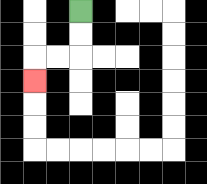{'start': '[3, 0]', 'end': '[1, 3]', 'path_directions': 'D,D,L,L,D', 'path_coordinates': '[[3, 0], [3, 1], [3, 2], [2, 2], [1, 2], [1, 3]]'}